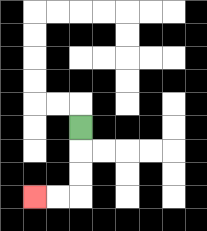{'start': '[3, 5]', 'end': '[1, 8]', 'path_directions': 'D,D,D,L,L', 'path_coordinates': '[[3, 5], [3, 6], [3, 7], [3, 8], [2, 8], [1, 8]]'}